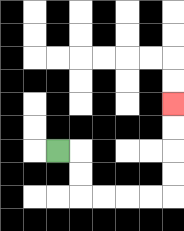{'start': '[2, 6]', 'end': '[7, 4]', 'path_directions': 'R,D,D,R,R,R,R,U,U,U,U', 'path_coordinates': '[[2, 6], [3, 6], [3, 7], [3, 8], [4, 8], [5, 8], [6, 8], [7, 8], [7, 7], [7, 6], [7, 5], [7, 4]]'}